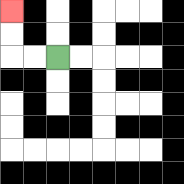{'start': '[2, 2]', 'end': '[0, 0]', 'path_directions': 'L,L,U,U', 'path_coordinates': '[[2, 2], [1, 2], [0, 2], [0, 1], [0, 0]]'}